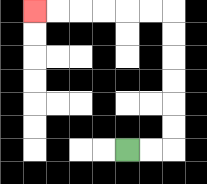{'start': '[5, 6]', 'end': '[1, 0]', 'path_directions': 'R,R,U,U,U,U,U,U,L,L,L,L,L,L', 'path_coordinates': '[[5, 6], [6, 6], [7, 6], [7, 5], [7, 4], [7, 3], [7, 2], [7, 1], [7, 0], [6, 0], [5, 0], [4, 0], [3, 0], [2, 0], [1, 0]]'}